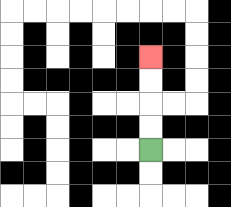{'start': '[6, 6]', 'end': '[6, 2]', 'path_directions': 'U,U,U,U', 'path_coordinates': '[[6, 6], [6, 5], [6, 4], [6, 3], [6, 2]]'}